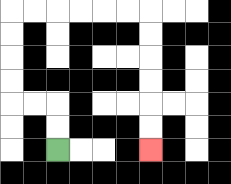{'start': '[2, 6]', 'end': '[6, 6]', 'path_directions': 'U,U,L,L,U,U,U,U,R,R,R,R,R,R,D,D,D,D,D,D', 'path_coordinates': '[[2, 6], [2, 5], [2, 4], [1, 4], [0, 4], [0, 3], [0, 2], [0, 1], [0, 0], [1, 0], [2, 0], [3, 0], [4, 0], [5, 0], [6, 0], [6, 1], [6, 2], [6, 3], [6, 4], [6, 5], [6, 6]]'}